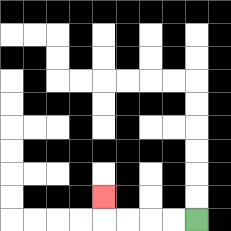{'start': '[8, 9]', 'end': '[4, 8]', 'path_directions': 'L,L,L,L,U', 'path_coordinates': '[[8, 9], [7, 9], [6, 9], [5, 9], [4, 9], [4, 8]]'}